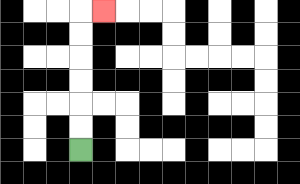{'start': '[3, 6]', 'end': '[4, 0]', 'path_directions': 'U,U,U,U,U,U,R', 'path_coordinates': '[[3, 6], [3, 5], [3, 4], [3, 3], [3, 2], [3, 1], [3, 0], [4, 0]]'}